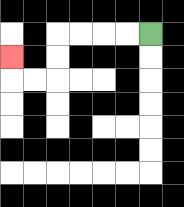{'start': '[6, 1]', 'end': '[0, 2]', 'path_directions': 'L,L,L,L,D,D,L,L,U', 'path_coordinates': '[[6, 1], [5, 1], [4, 1], [3, 1], [2, 1], [2, 2], [2, 3], [1, 3], [0, 3], [0, 2]]'}